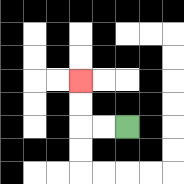{'start': '[5, 5]', 'end': '[3, 3]', 'path_directions': 'L,L,U,U', 'path_coordinates': '[[5, 5], [4, 5], [3, 5], [3, 4], [3, 3]]'}